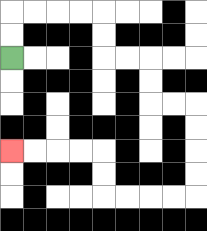{'start': '[0, 2]', 'end': '[0, 6]', 'path_directions': 'U,U,R,R,R,R,D,D,R,R,D,D,R,R,D,D,D,D,L,L,L,L,U,U,L,L,L,L', 'path_coordinates': '[[0, 2], [0, 1], [0, 0], [1, 0], [2, 0], [3, 0], [4, 0], [4, 1], [4, 2], [5, 2], [6, 2], [6, 3], [6, 4], [7, 4], [8, 4], [8, 5], [8, 6], [8, 7], [8, 8], [7, 8], [6, 8], [5, 8], [4, 8], [4, 7], [4, 6], [3, 6], [2, 6], [1, 6], [0, 6]]'}